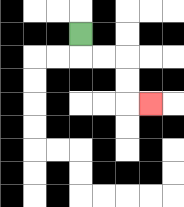{'start': '[3, 1]', 'end': '[6, 4]', 'path_directions': 'D,R,R,D,D,R', 'path_coordinates': '[[3, 1], [3, 2], [4, 2], [5, 2], [5, 3], [5, 4], [6, 4]]'}